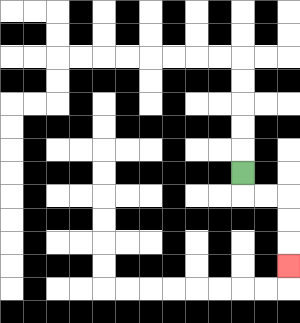{'start': '[10, 7]', 'end': '[12, 11]', 'path_directions': 'D,R,R,D,D,D', 'path_coordinates': '[[10, 7], [10, 8], [11, 8], [12, 8], [12, 9], [12, 10], [12, 11]]'}